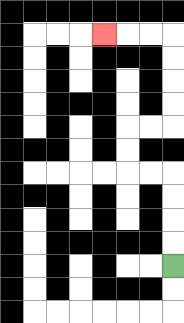{'start': '[7, 11]', 'end': '[4, 1]', 'path_directions': 'U,U,U,U,L,L,U,U,R,R,U,U,U,U,L,L,L', 'path_coordinates': '[[7, 11], [7, 10], [7, 9], [7, 8], [7, 7], [6, 7], [5, 7], [5, 6], [5, 5], [6, 5], [7, 5], [7, 4], [7, 3], [7, 2], [7, 1], [6, 1], [5, 1], [4, 1]]'}